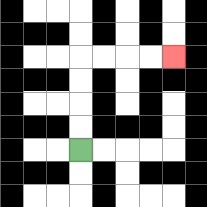{'start': '[3, 6]', 'end': '[7, 2]', 'path_directions': 'U,U,U,U,R,R,R,R', 'path_coordinates': '[[3, 6], [3, 5], [3, 4], [3, 3], [3, 2], [4, 2], [5, 2], [6, 2], [7, 2]]'}